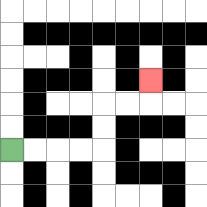{'start': '[0, 6]', 'end': '[6, 3]', 'path_directions': 'R,R,R,R,U,U,R,R,U', 'path_coordinates': '[[0, 6], [1, 6], [2, 6], [3, 6], [4, 6], [4, 5], [4, 4], [5, 4], [6, 4], [6, 3]]'}